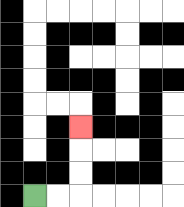{'start': '[1, 8]', 'end': '[3, 5]', 'path_directions': 'R,R,U,U,U', 'path_coordinates': '[[1, 8], [2, 8], [3, 8], [3, 7], [3, 6], [3, 5]]'}